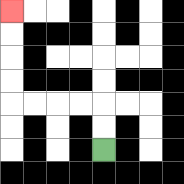{'start': '[4, 6]', 'end': '[0, 0]', 'path_directions': 'U,U,L,L,L,L,U,U,U,U', 'path_coordinates': '[[4, 6], [4, 5], [4, 4], [3, 4], [2, 4], [1, 4], [0, 4], [0, 3], [0, 2], [0, 1], [0, 0]]'}